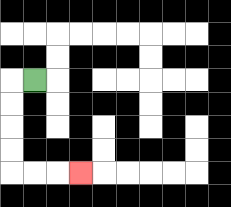{'start': '[1, 3]', 'end': '[3, 7]', 'path_directions': 'L,D,D,D,D,R,R,R', 'path_coordinates': '[[1, 3], [0, 3], [0, 4], [0, 5], [0, 6], [0, 7], [1, 7], [2, 7], [3, 7]]'}